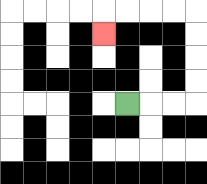{'start': '[5, 4]', 'end': '[4, 1]', 'path_directions': 'R,R,R,U,U,U,U,L,L,L,L,D', 'path_coordinates': '[[5, 4], [6, 4], [7, 4], [8, 4], [8, 3], [8, 2], [8, 1], [8, 0], [7, 0], [6, 0], [5, 0], [4, 0], [4, 1]]'}